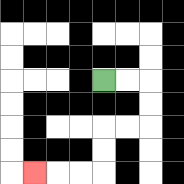{'start': '[4, 3]', 'end': '[1, 7]', 'path_directions': 'R,R,D,D,L,L,D,D,L,L,L', 'path_coordinates': '[[4, 3], [5, 3], [6, 3], [6, 4], [6, 5], [5, 5], [4, 5], [4, 6], [4, 7], [3, 7], [2, 7], [1, 7]]'}